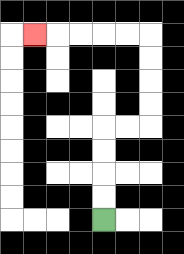{'start': '[4, 9]', 'end': '[1, 1]', 'path_directions': 'U,U,U,U,R,R,U,U,U,U,L,L,L,L,L', 'path_coordinates': '[[4, 9], [4, 8], [4, 7], [4, 6], [4, 5], [5, 5], [6, 5], [6, 4], [6, 3], [6, 2], [6, 1], [5, 1], [4, 1], [3, 1], [2, 1], [1, 1]]'}